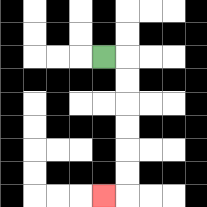{'start': '[4, 2]', 'end': '[4, 8]', 'path_directions': 'R,D,D,D,D,D,D,L', 'path_coordinates': '[[4, 2], [5, 2], [5, 3], [5, 4], [5, 5], [5, 6], [5, 7], [5, 8], [4, 8]]'}